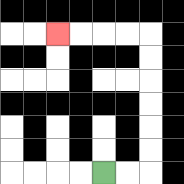{'start': '[4, 7]', 'end': '[2, 1]', 'path_directions': 'R,R,U,U,U,U,U,U,L,L,L,L', 'path_coordinates': '[[4, 7], [5, 7], [6, 7], [6, 6], [6, 5], [6, 4], [6, 3], [6, 2], [6, 1], [5, 1], [4, 1], [3, 1], [2, 1]]'}